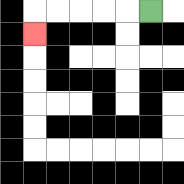{'start': '[6, 0]', 'end': '[1, 1]', 'path_directions': 'L,L,L,L,L,D', 'path_coordinates': '[[6, 0], [5, 0], [4, 0], [3, 0], [2, 0], [1, 0], [1, 1]]'}